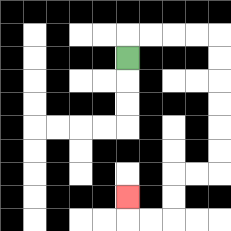{'start': '[5, 2]', 'end': '[5, 8]', 'path_directions': 'U,R,R,R,R,D,D,D,D,D,D,L,L,D,D,L,L,U', 'path_coordinates': '[[5, 2], [5, 1], [6, 1], [7, 1], [8, 1], [9, 1], [9, 2], [9, 3], [9, 4], [9, 5], [9, 6], [9, 7], [8, 7], [7, 7], [7, 8], [7, 9], [6, 9], [5, 9], [5, 8]]'}